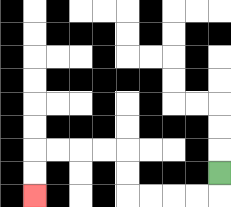{'start': '[9, 7]', 'end': '[1, 8]', 'path_directions': 'D,L,L,L,L,U,U,L,L,L,L,D,D', 'path_coordinates': '[[9, 7], [9, 8], [8, 8], [7, 8], [6, 8], [5, 8], [5, 7], [5, 6], [4, 6], [3, 6], [2, 6], [1, 6], [1, 7], [1, 8]]'}